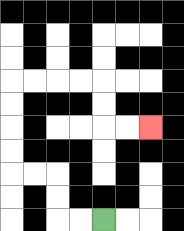{'start': '[4, 9]', 'end': '[6, 5]', 'path_directions': 'L,L,U,U,L,L,U,U,U,U,R,R,R,R,D,D,R,R', 'path_coordinates': '[[4, 9], [3, 9], [2, 9], [2, 8], [2, 7], [1, 7], [0, 7], [0, 6], [0, 5], [0, 4], [0, 3], [1, 3], [2, 3], [3, 3], [4, 3], [4, 4], [4, 5], [5, 5], [6, 5]]'}